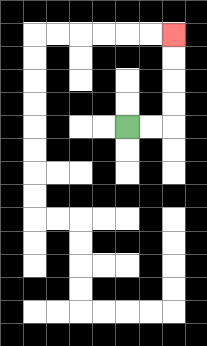{'start': '[5, 5]', 'end': '[7, 1]', 'path_directions': 'R,R,U,U,U,U', 'path_coordinates': '[[5, 5], [6, 5], [7, 5], [7, 4], [7, 3], [7, 2], [7, 1]]'}